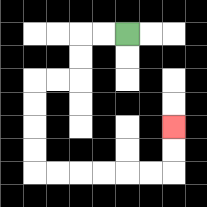{'start': '[5, 1]', 'end': '[7, 5]', 'path_directions': 'L,L,D,D,L,L,D,D,D,D,R,R,R,R,R,R,U,U', 'path_coordinates': '[[5, 1], [4, 1], [3, 1], [3, 2], [3, 3], [2, 3], [1, 3], [1, 4], [1, 5], [1, 6], [1, 7], [2, 7], [3, 7], [4, 7], [5, 7], [6, 7], [7, 7], [7, 6], [7, 5]]'}